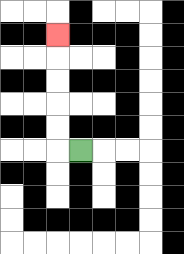{'start': '[3, 6]', 'end': '[2, 1]', 'path_directions': 'L,U,U,U,U,U', 'path_coordinates': '[[3, 6], [2, 6], [2, 5], [2, 4], [2, 3], [2, 2], [2, 1]]'}